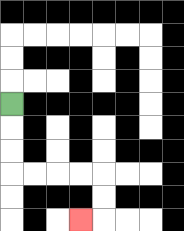{'start': '[0, 4]', 'end': '[3, 9]', 'path_directions': 'D,D,D,R,R,R,R,D,D,L', 'path_coordinates': '[[0, 4], [0, 5], [0, 6], [0, 7], [1, 7], [2, 7], [3, 7], [4, 7], [4, 8], [4, 9], [3, 9]]'}